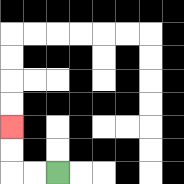{'start': '[2, 7]', 'end': '[0, 5]', 'path_directions': 'L,L,U,U', 'path_coordinates': '[[2, 7], [1, 7], [0, 7], [0, 6], [0, 5]]'}